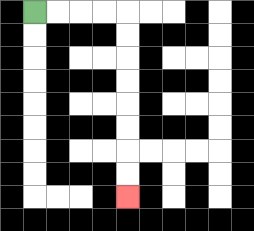{'start': '[1, 0]', 'end': '[5, 8]', 'path_directions': 'R,R,R,R,D,D,D,D,D,D,D,D', 'path_coordinates': '[[1, 0], [2, 0], [3, 0], [4, 0], [5, 0], [5, 1], [5, 2], [5, 3], [5, 4], [5, 5], [5, 6], [5, 7], [5, 8]]'}